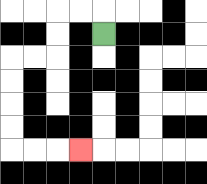{'start': '[4, 1]', 'end': '[3, 6]', 'path_directions': 'U,L,L,D,D,L,L,D,D,D,D,R,R,R', 'path_coordinates': '[[4, 1], [4, 0], [3, 0], [2, 0], [2, 1], [2, 2], [1, 2], [0, 2], [0, 3], [0, 4], [0, 5], [0, 6], [1, 6], [2, 6], [3, 6]]'}